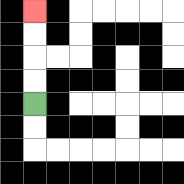{'start': '[1, 4]', 'end': '[1, 0]', 'path_directions': 'U,U,U,U', 'path_coordinates': '[[1, 4], [1, 3], [1, 2], [1, 1], [1, 0]]'}